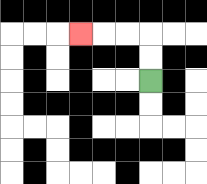{'start': '[6, 3]', 'end': '[3, 1]', 'path_directions': 'U,U,L,L,L', 'path_coordinates': '[[6, 3], [6, 2], [6, 1], [5, 1], [4, 1], [3, 1]]'}